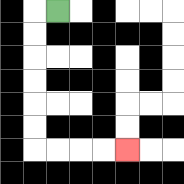{'start': '[2, 0]', 'end': '[5, 6]', 'path_directions': 'L,D,D,D,D,D,D,R,R,R,R', 'path_coordinates': '[[2, 0], [1, 0], [1, 1], [1, 2], [1, 3], [1, 4], [1, 5], [1, 6], [2, 6], [3, 6], [4, 6], [5, 6]]'}